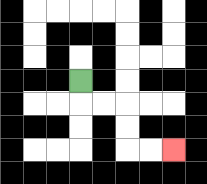{'start': '[3, 3]', 'end': '[7, 6]', 'path_directions': 'D,R,R,D,D,R,R', 'path_coordinates': '[[3, 3], [3, 4], [4, 4], [5, 4], [5, 5], [5, 6], [6, 6], [7, 6]]'}